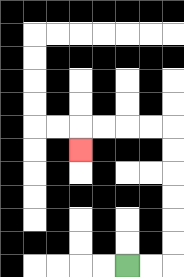{'start': '[5, 11]', 'end': '[3, 6]', 'path_directions': 'R,R,U,U,U,U,U,U,L,L,L,L,D', 'path_coordinates': '[[5, 11], [6, 11], [7, 11], [7, 10], [7, 9], [7, 8], [7, 7], [7, 6], [7, 5], [6, 5], [5, 5], [4, 5], [3, 5], [3, 6]]'}